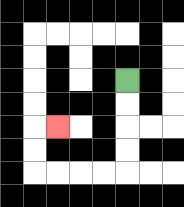{'start': '[5, 3]', 'end': '[2, 5]', 'path_directions': 'D,D,D,D,L,L,L,L,U,U,R', 'path_coordinates': '[[5, 3], [5, 4], [5, 5], [5, 6], [5, 7], [4, 7], [3, 7], [2, 7], [1, 7], [1, 6], [1, 5], [2, 5]]'}